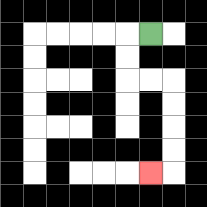{'start': '[6, 1]', 'end': '[6, 7]', 'path_directions': 'L,D,D,R,R,D,D,D,D,L', 'path_coordinates': '[[6, 1], [5, 1], [5, 2], [5, 3], [6, 3], [7, 3], [7, 4], [7, 5], [7, 6], [7, 7], [6, 7]]'}